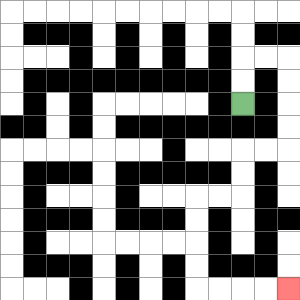{'start': '[10, 4]', 'end': '[12, 12]', 'path_directions': 'U,U,R,R,D,D,D,D,L,L,D,D,L,L,D,D,D,D,R,R,R,R', 'path_coordinates': '[[10, 4], [10, 3], [10, 2], [11, 2], [12, 2], [12, 3], [12, 4], [12, 5], [12, 6], [11, 6], [10, 6], [10, 7], [10, 8], [9, 8], [8, 8], [8, 9], [8, 10], [8, 11], [8, 12], [9, 12], [10, 12], [11, 12], [12, 12]]'}